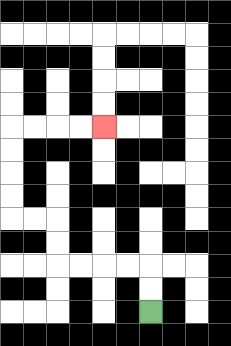{'start': '[6, 13]', 'end': '[4, 5]', 'path_directions': 'U,U,L,L,L,L,U,U,L,L,U,U,U,U,R,R,R,R', 'path_coordinates': '[[6, 13], [6, 12], [6, 11], [5, 11], [4, 11], [3, 11], [2, 11], [2, 10], [2, 9], [1, 9], [0, 9], [0, 8], [0, 7], [0, 6], [0, 5], [1, 5], [2, 5], [3, 5], [4, 5]]'}